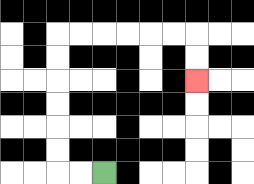{'start': '[4, 7]', 'end': '[8, 3]', 'path_directions': 'L,L,U,U,U,U,U,U,R,R,R,R,R,R,D,D', 'path_coordinates': '[[4, 7], [3, 7], [2, 7], [2, 6], [2, 5], [2, 4], [2, 3], [2, 2], [2, 1], [3, 1], [4, 1], [5, 1], [6, 1], [7, 1], [8, 1], [8, 2], [8, 3]]'}